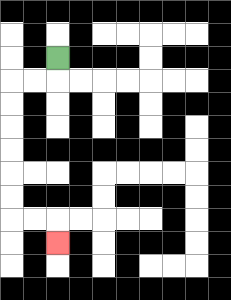{'start': '[2, 2]', 'end': '[2, 10]', 'path_directions': 'D,L,L,D,D,D,D,D,D,R,R,D', 'path_coordinates': '[[2, 2], [2, 3], [1, 3], [0, 3], [0, 4], [0, 5], [0, 6], [0, 7], [0, 8], [0, 9], [1, 9], [2, 9], [2, 10]]'}